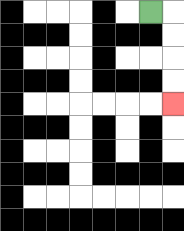{'start': '[6, 0]', 'end': '[7, 4]', 'path_directions': 'R,D,D,D,D', 'path_coordinates': '[[6, 0], [7, 0], [7, 1], [7, 2], [7, 3], [7, 4]]'}